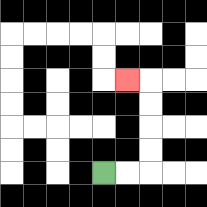{'start': '[4, 7]', 'end': '[5, 3]', 'path_directions': 'R,R,U,U,U,U,L', 'path_coordinates': '[[4, 7], [5, 7], [6, 7], [6, 6], [6, 5], [6, 4], [6, 3], [5, 3]]'}